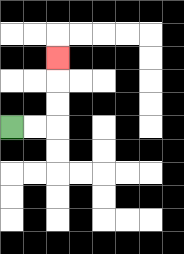{'start': '[0, 5]', 'end': '[2, 2]', 'path_directions': 'R,R,U,U,U', 'path_coordinates': '[[0, 5], [1, 5], [2, 5], [2, 4], [2, 3], [2, 2]]'}